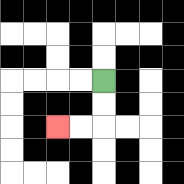{'start': '[4, 3]', 'end': '[2, 5]', 'path_directions': 'D,D,L,L', 'path_coordinates': '[[4, 3], [4, 4], [4, 5], [3, 5], [2, 5]]'}